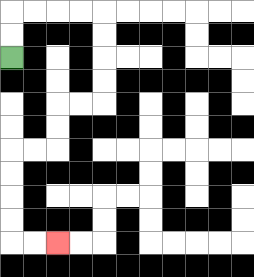{'start': '[0, 2]', 'end': '[2, 10]', 'path_directions': 'U,U,R,R,R,R,D,D,D,D,L,L,D,D,L,L,D,D,D,D,R,R', 'path_coordinates': '[[0, 2], [0, 1], [0, 0], [1, 0], [2, 0], [3, 0], [4, 0], [4, 1], [4, 2], [4, 3], [4, 4], [3, 4], [2, 4], [2, 5], [2, 6], [1, 6], [0, 6], [0, 7], [0, 8], [0, 9], [0, 10], [1, 10], [2, 10]]'}